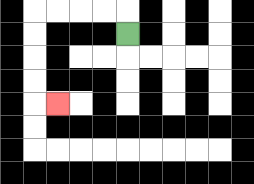{'start': '[5, 1]', 'end': '[2, 4]', 'path_directions': 'U,L,L,L,L,D,D,D,D,R', 'path_coordinates': '[[5, 1], [5, 0], [4, 0], [3, 0], [2, 0], [1, 0], [1, 1], [1, 2], [1, 3], [1, 4], [2, 4]]'}